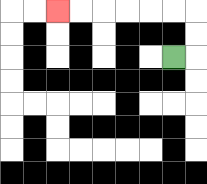{'start': '[7, 2]', 'end': '[2, 0]', 'path_directions': 'R,U,U,L,L,L,L,L,L', 'path_coordinates': '[[7, 2], [8, 2], [8, 1], [8, 0], [7, 0], [6, 0], [5, 0], [4, 0], [3, 0], [2, 0]]'}